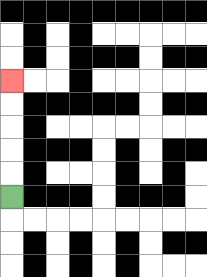{'start': '[0, 8]', 'end': '[0, 3]', 'path_directions': 'U,U,U,U,U', 'path_coordinates': '[[0, 8], [0, 7], [0, 6], [0, 5], [0, 4], [0, 3]]'}